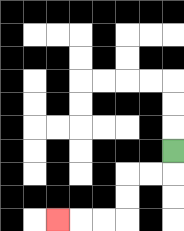{'start': '[7, 6]', 'end': '[2, 9]', 'path_directions': 'D,L,L,D,D,L,L,L', 'path_coordinates': '[[7, 6], [7, 7], [6, 7], [5, 7], [5, 8], [5, 9], [4, 9], [3, 9], [2, 9]]'}